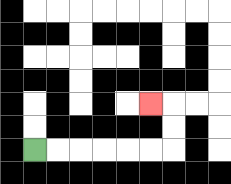{'start': '[1, 6]', 'end': '[6, 4]', 'path_directions': 'R,R,R,R,R,R,U,U,L', 'path_coordinates': '[[1, 6], [2, 6], [3, 6], [4, 6], [5, 6], [6, 6], [7, 6], [7, 5], [7, 4], [6, 4]]'}